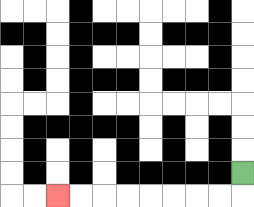{'start': '[10, 7]', 'end': '[2, 8]', 'path_directions': 'D,L,L,L,L,L,L,L,L', 'path_coordinates': '[[10, 7], [10, 8], [9, 8], [8, 8], [7, 8], [6, 8], [5, 8], [4, 8], [3, 8], [2, 8]]'}